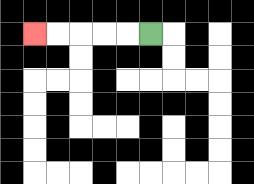{'start': '[6, 1]', 'end': '[1, 1]', 'path_directions': 'L,L,L,L,L', 'path_coordinates': '[[6, 1], [5, 1], [4, 1], [3, 1], [2, 1], [1, 1]]'}